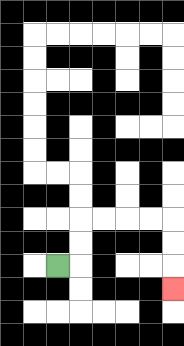{'start': '[2, 11]', 'end': '[7, 12]', 'path_directions': 'R,U,U,R,R,R,R,D,D,D', 'path_coordinates': '[[2, 11], [3, 11], [3, 10], [3, 9], [4, 9], [5, 9], [6, 9], [7, 9], [7, 10], [7, 11], [7, 12]]'}